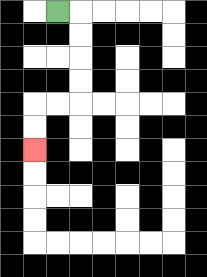{'start': '[2, 0]', 'end': '[1, 6]', 'path_directions': 'R,D,D,D,D,L,L,D,D', 'path_coordinates': '[[2, 0], [3, 0], [3, 1], [3, 2], [3, 3], [3, 4], [2, 4], [1, 4], [1, 5], [1, 6]]'}